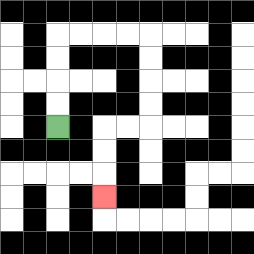{'start': '[2, 5]', 'end': '[4, 8]', 'path_directions': 'U,U,U,U,R,R,R,R,D,D,D,D,L,L,D,D,D', 'path_coordinates': '[[2, 5], [2, 4], [2, 3], [2, 2], [2, 1], [3, 1], [4, 1], [5, 1], [6, 1], [6, 2], [6, 3], [6, 4], [6, 5], [5, 5], [4, 5], [4, 6], [4, 7], [4, 8]]'}